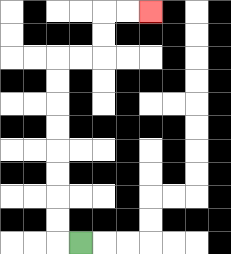{'start': '[3, 10]', 'end': '[6, 0]', 'path_directions': 'L,U,U,U,U,U,U,U,U,R,R,U,U,R,R', 'path_coordinates': '[[3, 10], [2, 10], [2, 9], [2, 8], [2, 7], [2, 6], [2, 5], [2, 4], [2, 3], [2, 2], [3, 2], [4, 2], [4, 1], [4, 0], [5, 0], [6, 0]]'}